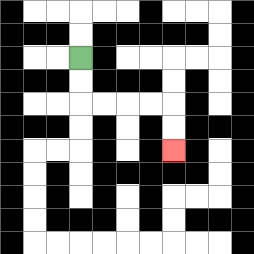{'start': '[3, 2]', 'end': '[7, 6]', 'path_directions': 'D,D,R,R,R,R,D,D', 'path_coordinates': '[[3, 2], [3, 3], [3, 4], [4, 4], [5, 4], [6, 4], [7, 4], [7, 5], [7, 6]]'}